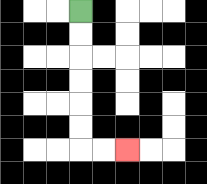{'start': '[3, 0]', 'end': '[5, 6]', 'path_directions': 'D,D,D,D,D,D,R,R', 'path_coordinates': '[[3, 0], [3, 1], [3, 2], [3, 3], [3, 4], [3, 5], [3, 6], [4, 6], [5, 6]]'}